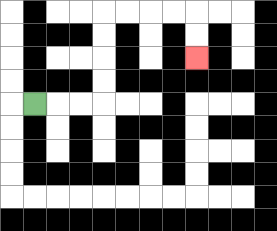{'start': '[1, 4]', 'end': '[8, 2]', 'path_directions': 'R,R,R,U,U,U,U,R,R,R,R,D,D', 'path_coordinates': '[[1, 4], [2, 4], [3, 4], [4, 4], [4, 3], [4, 2], [4, 1], [4, 0], [5, 0], [6, 0], [7, 0], [8, 0], [8, 1], [8, 2]]'}